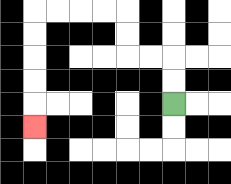{'start': '[7, 4]', 'end': '[1, 5]', 'path_directions': 'U,U,L,L,U,U,L,L,L,L,D,D,D,D,D', 'path_coordinates': '[[7, 4], [7, 3], [7, 2], [6, 2], [5, 2], [5, 1], [5, 0], [4, 0], [3, 0], [2, 0], [1, 0], [1, 1], [1, 2], [1, 3], [1, 4], [1, 5]]'}